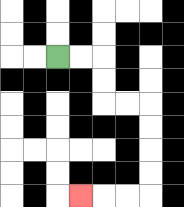{'start': '[2, 2]', 'end': '[3, 8]', 'path_directions': 'R,R,D,D,R,R,D,D,D,D,L,L,L', 'path_coordinates': '[[2, 2], [3, 2], [4, 2], [4, 3], [4, 4], [5, 4], [6, 4], [6, 5], [6, 6], [6, 7], [6, 8], [5, 8], [4, 8], [3, 8]]'}